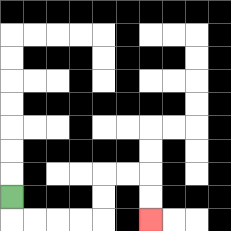{'start': '[0, 8]', 'end': '[6, 9]', 'path_directions': 'D,R,R,R,R,U,U,R,R,D,D', 'path_coordinates': '[[0, 8], [0, 9], [1, 9], [2, 9], [3, 9], [4, 9], [4, 8], [4, 7], [5, 7], [6, 7], [6, 8], [6, 9]]'}